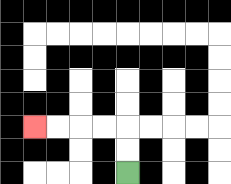{'start': '[5, 7]', 'end': '[1, 5]', 'path_directions': 'U,U,L,L,L,L', 'path_coordinates': '[[5, 7], [5, 6], [5, 5], [4, 5], [3, 5], [2, 5], [1, 5]]'}